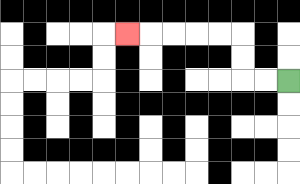{'start': '[12, 3]', 'end': '[5, 1]', 'path_directions': 'L,L,U,U,L,L,L,L,L', 'path_coordinates': '[[12, 3], [11, 3], [10, 3], [10, 2], [10, 1], [9, 1], [8, 1], [7, 1], [6, 1], [5, 1]]'}